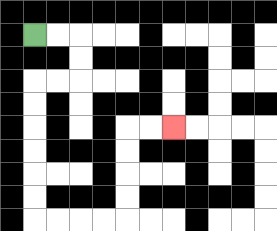{'start': '[1, 1]', 'end': '[7, 5]', 'path_directions': 'R,R,D,D,L,L,D,D,D,D,D,D,R,R,R,R,U,U,U,U,R,R', 'path_coordinates': '[[1, 1], [2, 1], [3, 1], [3, 2], [3, 3], [2, 3], [1, 3], [1, 4], [1, 5], [1, 6], [1, 7], [1, 8], [1, 9], [2, 9], [3, 9], [4, 9], [5, 9], [5, 8], [5, 7], [5, 6], [5, 5], [6, 5], [7, 5]]'}